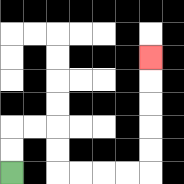{'start': '[0, 7]', 'end': '[6, 2]', 'path_directions': 'U,U,R,R,D,D,R,R,R,R,U,U,U,U,U', 'path_coordinates': '[[0, 7], [0, 6], [0, 5], [1, 5], [2, 5], [2, 6], [2, 7], [3, 7], [4, 7], [5, 7], [6, 7], [6, 6], [6, 5], [6, 4], [6, 3], [6, 2]]'}